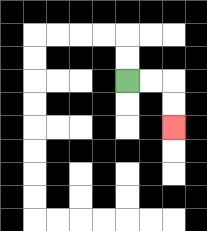{'start': '[5, 3]', 'end': '[7, 5]', 'path_directions': 'R,R,D,D', 'path_coordinates': '[[5, 3], [6, 3], [7, 3], [7, 4], [7, 5]]'}